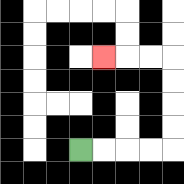{'start': '[3, 6]', 'end': '[4, 2]', 'path_directions': 'R,R,R,R,U,U,U,U,L,L,L', 'path_coordinates': '[[3, 6], [4, 6], [5, 6], [6, 6], [7, 6], [7, 5], [7, 4], [7, 3], [7, 2], [6, 2], [5, 2], [4, 2]]'}